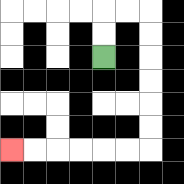{'start': '[4, 2]', 'end': '[0, 6]', 'path_directions': 'U,U,R,R,D,D,D,D,D,D,L,L,L,L,L,L', 'path_coordinates': '[[4, 2], [4, 1], [4, 0], [5, 0], [6, 0], [6, 1], [6, 2], [6, 3], [6, 4], [6, 5], [6, 6], [5, 6], [4, 6], [3, 6], [2, 6], [1, 6], [0, 6]]'}